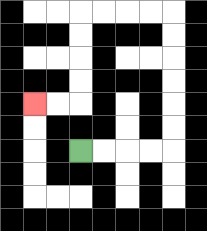{'start': '[3, 6]', 'end': '[1, 4]', 'path_directions': 'R,R,R,R,U,U,U,U,U,U,L,L,L,L,D,D,D,D,L,L', 'path_coordinates': '[[3, 6], [4, 6], [5, 6], [6, 6], [7, 6], [7, 5], [7, 4], [7, 3], [7, 2], [7, 1], [7, 0], [6, 0], [5, 0], [4, 0], [3, 0], [3, 1], [3, 2], [3, 3], [3, 4], [2, 4], [1, 4]]'}